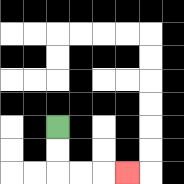{'start': '[2, 5]', 'end': '[5, 7]', 'path_directions': 'D,D,R,R,R', 'path_coordinates': '[[2, 5], [2, 6], [2, 7], [3, 7], [4, 7], [5, 7]]'}